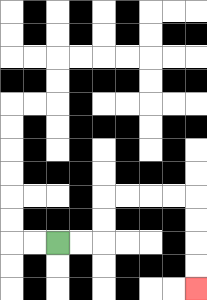{'start': '[2, 10]', 'end': '[8, 12]', 'path_directions': 'R,R,U,U,R,R,R,R,D,D,D,D', 'path_coordinates': '[[2, 10], [3, 10], [4, 10], [4, 9], [4, 8], [5, 8], [6, 8], [7, 8], [8, 8], [8, 9], [8, 10], [8, 11], [8, 12]]'}